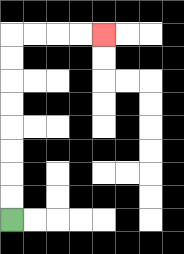{'start': '[0, 9]', 'end': '[4, 1]', 'path_directions': 'U,U,U,U,U,U,U,U,R,R,R,R', 'path_coordinates': '[[0, 9], [0, 8], [0, 7], [0, 6], [0, 5], [0, 4], [0, 3], [0, 2], [0, 1], [1, 1], [2, 1], [3, 1], [4, 1]]'}